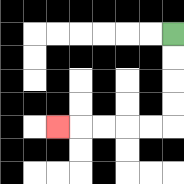{'start': '[7, 1]', 'end': '[2, 5]', 'path_directions': 'D,D,D,D,L,L,L,L,L', 'path_coordinates': '[[7, 1], [7, 2], [7, 3], [7, 4], [7, 5], [6, 5], [5, 5], [4, 5], [3, 5], [2, 5]]'}